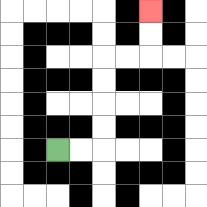{'start': '[2, 6]', 'end': '[6, 0]', 'path_directions': 'R,R,U,U,U,U,R,R,U,U', 'path_coordinates': '[[2, 6], [3, 6], [4, 6], [4, 5], [4, 4], [4, 3], [4, 2], [5, 2], [6, 2], [6, 1], [6, 0]]'}